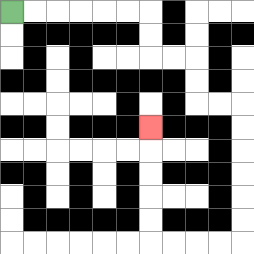{'start': '[0, 0]', 'end': '[6, 5]', 'path_directions': 'R,R,R,R,R,R,D,D,R,R,D,D,R,R,D,D,D,D,D,D,L,L,L,L,U,U,U,U,U', 'path_coordinates': '[[0, 0], [1, 0], [2, 0], [3, 0], [4, 0], [5, 0], [6, 0], [6, 1], [6, 2], [7, 2], [8, 2], [8, 3], [8, 4], [9, 4], [10, 4], [10, 5], [10, 6], [10, 7], [10, 8], [10, 9], [10, 10], [9, 10], [8, 10], [7, 10], [6, 10], [6, 9], [6, 8], [6, 7], [6, 6], [6, 5]]'}